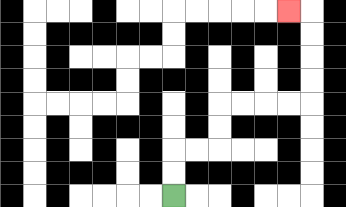{'start': '[7, 8]', 'end': '[12, 0]', 'path_directions': 'U,U,R,R,U,U,R,R,R,R,U,U,U,U,L', 'path_coordinates': '[[7, 8], [7, 7], [7, 6], [8, 6], [9, 6], [9, 5], [9, 4], [10, 4], [11, 4], [12, 4], [13, 4], [13, 3], [13, 2], [13, 1], [13, 0], [12, 0]]'}